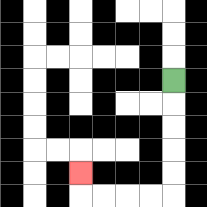{'start': '[7, 3]', 'end': '[3, 7]', 'path_directions': 'D,D,D,D,D,L,L,L,L,U', 'path_coordinates': '[[7, 3], [7, 4], [7, 5], [7, 6], [7, 7], [7, 8], [6, 8], [5, 8], [4, 8], [3, 8], [3, 7]]'}